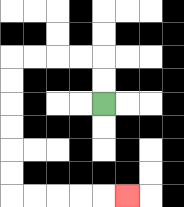{'start': '[4, 4]', 'end': '[5, 8]', 'path_directions': 'U,U,L,L,L,L,D,D,D,D,D,D,R,R,R,R,R', 'path_coordinates': '[[4, 4], [4, 3], [4, 2], [3, 2], [2, 2], [1, 2], [0, 2], [0, 3], [0, 4], [0, 5], [0, 6], [0, 7], [0, 8], [1, 8], [2, 8], [3, 8], [4, 8], [5, 8]]'}